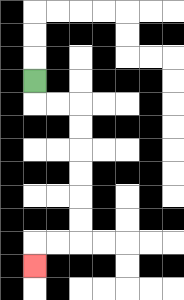{'start': '[1, 3]', 'end': '[1, 11]', 'path_directions': 'D,R,R,D,D,D,D,D,D,L,L,D', 'path_coordinates': '[[1, 3], [1, 4], [2, 4], [3, 4], [3, 5], [3, 6], [3, 7], [3, 8], [3, 9], [3, 10], [2, 10], [1, 10], [1, 11]]'}